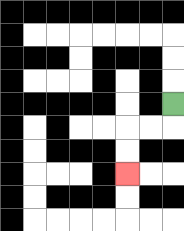{'start': '[7, 4]', 'end': '[5, 7]', 'path_directions': 'D,L,L,D,D', 'path_coordinates': '[[7, 4], [7, 5], [6, 5], [5, 5], [5, 6], [5, 7]]'}